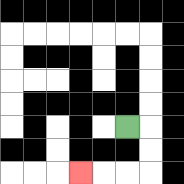{'start': '[5, 5]', 'end': '[3, 7]', 'path_directions': 'R,D,D,L,L,L', 'path_coordinates': '[[5, 5], [6, 5], [6, 6], [6, 7], [5, 7], [4, 7], [3, 7]]'}